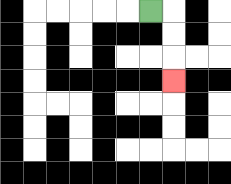{'start': '[6, 0]', 'end': '[7, 3]', 'path_directions': 'R,D,D,D', 'path_coordinates': '[[6, 0], [7, 0], [7, 1], [7, 2], [7, 3]]'}